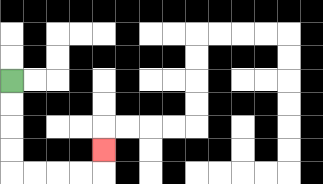{'start': '[0, 3]', 'end': '[4, 6]', 'path_directions': 'D,D,D,D,R,R,R,R,U', 'path_coordinates': '[[0, 3], [0, 4], [0, 5], [0, 6], [0, 7], [1, 7], [2, 7], [3, 7], [4, 7], [4, 6]]'}